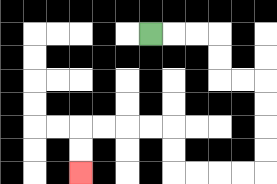{'start': '[6, 1]', 'end': '[3, 7]', 'path_directions': 'R,R,R,D,D,R,R,D,D,D,D,L,L,L,L,U,U,L,L,L,L,D,D', 'path_coordinates': '[[6, 1], [7, 1], [8, 1], [9, 1], [9, 2], [9, 3], [10, 3], [11, 3], [11, 4], [11, 5], [11, 6], [11, 7], [10, 7], [9, 7], [8, 7], [7, 7], [7, 6], [7, 5], [6, 5], [5, 5], [4, 5], [3, 5], [3, 6], [3, 7]]'}